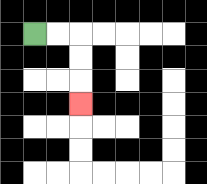{'start': '[1, 1]', 'end': '[3, 4]', 'path_directions': 'R,R,D,D,D', 'path_coordinates': '[[1, 1], [2, 1], [3, 1], [3, 2], [3, 3], [3, 4]]'}